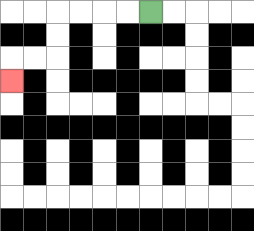{'start': '[6, 0]', 'end': '[0, 3]', 'path_directions': 'L,L,L,L,D,D,L,L,D', 'path_coordinates': '[[6, 0], [5, 0], [4, 0], [3, 0], [2, 0], [2, 1], [2, 2], [1, 2], [0, 2], [0, 3]]'}